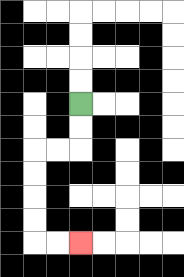{'start': '[3, 4]', 'end': '[3, 10]', 'path_directions': 'D,D,L,L,D,D,D,D,R,R', 'path_coordinates': '[[3, 4], [3, 5], [3, 6], [2, 6], [1, 6], [1, 7], [1, 8], [1, 9], [1, 10], [2, 10], [3, 10]]'}